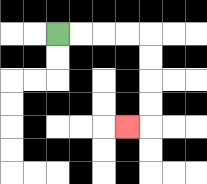{'start': '[2, 1]', 'end': '[5, 5]', 'path_directions': 'R,R,R,R,D,D,D,D,L', 'path_coordinates': '[[2, 1], [3, 1], [4, 1], [5, 1], [6, 1], [6, 2], [6, 3], [6, 4], [6, 5], [5, 5]]'}